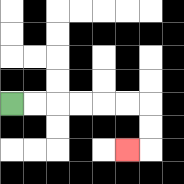{'start': '[0, 4]', 'end': '[5, 6]', 'path_directions': 'R,R,R,R,R,R,D,D,L', 'path_coordinates': '[[0, 4], [1, 4], [2, 4], [3, 4], [4, 4], [5, 4], [6, 4], [6, 5], [6, 6], [5, 6]]'}